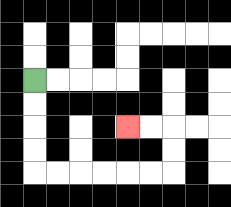{'start': '[1, 3]', 'end': '[5, 5]', 'path_directions': 'D,D,D,D,R,R,R,R,R,R,U,U,L,L', 'path_coordinates': '[[1, 3], [1, 4], [1, 5], [1, 6], [1, 7], [2, 7], [3, 7], [4, 7], [5, 7], [6, 7], [7, 7], [7, 6], [7, 5], [6, 5], [5, 5]]'}